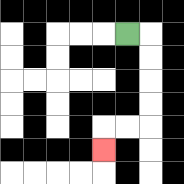{'start': '[5, 1]', 'end': '[4, 6]', 'path_directions': 'R,D,D,D,D,L,L,D', 'path_coordinates': '[[5, 1], [6, 1], [6, 2], [6, 3], [6, 4], [6, 5], [5, 5], [4, 5], [4, 6]]'}